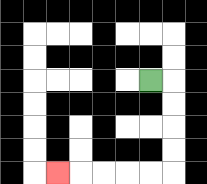{'start': '[6, 3]', 'end': '[2, 7]', 'path_directions': 'R,D,D,D,D,L,L,L,L,L', 'path_coordinates': '[[6, 3], [7, 3], [7, 4], [7, 5], [7, 6], [7, 7], [6, 7], [5, 7], [4, 7], [3, 7], [2, 7]]'}